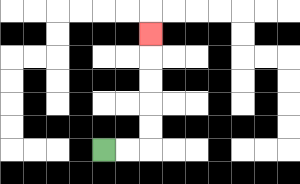{'start': '[4, 6]', 'end': '[6, 1]', 'path_directions': 'R,R,U,U,U,U,U', 'path_coordinates': '[[4, 6], [5, 6], [6, 6], [6, 5], [6, 4], [6, 3], [6, 2], [6, 1]]'}